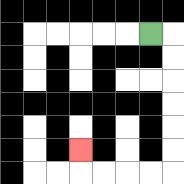{'start': '[6, 1]', 'end': '[3, 6]', 'path_directions': 'R,D,D,D,D,D,D,L,L,L,L,U', 'path_coordinates': '[[6, 1], [7, 1], [7, 2], [7, 3], [7, 4], [7, 5], [7, 6], [7, 7], [6, 7], [5, 7], [4, 7], [3, 7], [3, 6]]'}